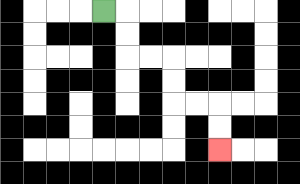{'start': '[4, 0]', 'end': '[9, 6]', 'path_directions': 'R,D,D,R,R,D,D,R,R,D,D', 'path_coordinates': '[[4, 0], [5, 0], [5, 1], [5, 2], [6, 2], [7, 2], [7, 3], [7, 4], [8, 4], [9, 4], [9, 5], [9, 6]]'}